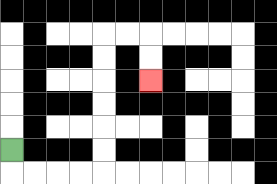{'start': '[0, 6]', 'end': '[6, 3]', 'path_directions': 'D,R,R,R,R,U,U,U,U,U,U,R,R,D,D', 'path_coordinates': '[[0, 6], [0, 7], [1, 7], [2, 7], [3, 7], [4, 7], [4, 6], [4, 5], [4, 4], [4, 3], [4, 2], [4, 1], [5, 1], [6, 1], [6, 2], [6, 3]]'}